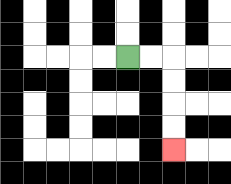{'start': '[5, 2]', 'end': '[7, 6]', 'path_directions': 'R,R,D,D,D,D', 'path_coordinates': '[[5, 2], [6, 2], [7, 2], [7, 3], [7, 4], [7, 5], [7, 6]]'}